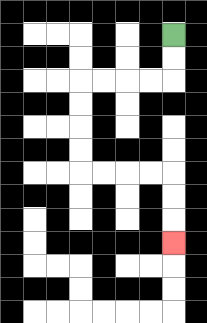{'start': '[7, 1]', 'end': '[7, 10]', 'path_directions': 'D,D,L,L,L,L,D,D,D,D,R,R,R,R,D,D,D', 'path_coordinates': '[[7, 1], [7, 2], [7, 3], [6, 3], [5, 3], [4, 3], [3, 3], [3, 4], [3, 5], [3, 6], [3, 7], [4, 7], [5, 7], [6, 7], [7, 7], [7, 8], [7, 9], [7, 10]]'}